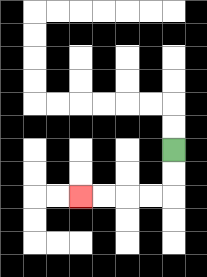{'start': '[7, 6]', 'end': '[3, 8]', 'path_directions': 'D,D,L,L,L,L', 'path_coordinates': '[[7, 6], [7, 7], [7, 8], [6, 8], [5, 8], [4, 8], [3, 8]]'}